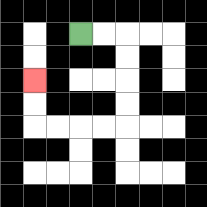{'start': '[3, 1]', 'end': '[1, 3]', 'path_directions': 'R,R,D,D,D,D,L,L,L,L,U,U', 'path_coordinates': '[[3, 1], [4, 1], [5, 1], [5, 2], [5, 3], [5, 4], [5, 5], [4, 5], [3, 5], [2, 5], [1, 5], [1, 4], [1, 3]]'}